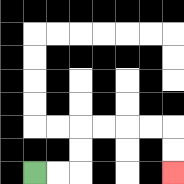{'start': '[1, 7]', 'end': '[7, 7]', 'path_directions': 'R,R,U,U,R,R,R,R,D,D', 'path_coordinates': '[[1, 7], [2, 7], [3, 7], [3, 6], [3, 5], [4, 5], [5, 5], [6, 5], [7, 5], [7, 6], [7, 7]]'}